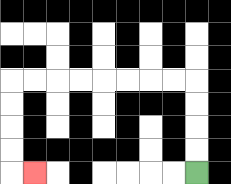{'start': '[8, 7]', 'end': '[1, 7]', 'path_directions': 'U,U,U,U,L,L,L,L,L,L,L,L,D,D,D,D,R', 'path_coordinates': '[[8, 7], [8, 6], [8, 5], [8, 4], [8, 3], [7, 3], [6, 3], [5, 3], [4, 3], [3, 3], [2, 3], [1, 3], [0, 3], [0, 4], [0, 5], [0, 6], [0, 7], [1, 7]]'}